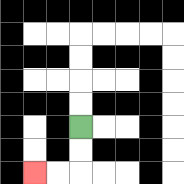{'start': '[3, 5]', 'end': '[1, 7]', 'path_directions': 'D,D,L,L', 'path_coordinates': '[[3, 5], [3, 6], [3, 7], [2, 7], [1, 7]]'}